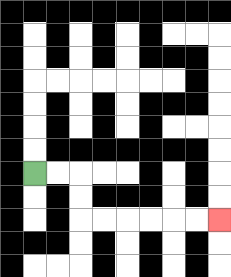{'start': '[1, 7]', 'end': '[9, 9]', 'path_directions': 'R,R,D,D,R,R,R,R,R,R', 'path_coordinates': '[[1, 7], [2, 7], [3, 7], [3, 8], [3, 9], [4, 9], [5, 9], [6, 9], [7, 9], [8, 9], [9, 9]]'}